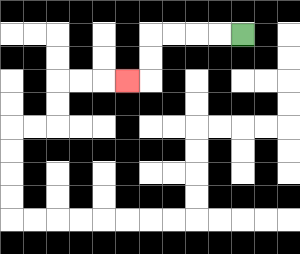{'start': '[10, 1]', 'end': '[5, 3]', 'path_directions': 'L,L,L,L,D,D,L', 'path_coordinates': '[[10, 1], [9, 1], [8, 1], [7, 1], [6, 1], [6, 2], [6, 3], [5, 3]]'}